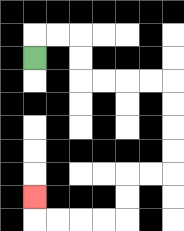{'start': '[1, 2]', 'end': '[1, 8]', 'path_directions': 'U,R,R,D,D,R,R,R,R,D,D,D,D,L,L,D,D,L,L,L,L,U', 'path_coordinates': '[[1, 2], [1, 1], [2, 1], [3, 1], [3, 2], [3, 3], [4, 3], [5, 3], [6, 3], [7, 3], [7, 4], [7, 5], [7, 6], [7, 7], [6, 7], [5, 7], [5, 8], [5, 9], [4, 9], [3, 9], [2, 9], [1, 9], [1, 8]]'}